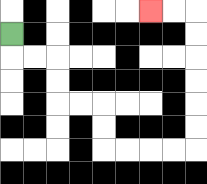{'start': '[0, 1]', 'end': '[6, 0]', 'path_directions': 'D,R,R,D,D,R,R,D,D,R,R,R,R,U,U,U,U,U,U,L,L', 'path_coordinates': '[[0, 1], [0, 2], [1, 2], [2, 2], [2, 3], [2, 4], [3, 4], [4, 4], [4, 5], [4, 6], [5, 6], [6, 6], [7, 6], [8, 6], [8, 5], [8, 4], [8, 3], [8, 2], [8, 1], [8, 0], [7, 0], [6, 0]]'}